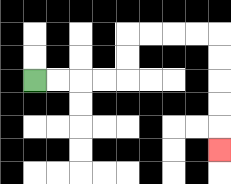{'start': '[1, 3]', 'end': '[9, 6]', 'path_directions': 'R,R,R,R,U,U,R,R,R,R,D,D,D,D,D', 'path_coordinates': '[[1, 3], [2, 3], [3, 3], [4, 3], [5, 3], [5, 2], [5, 1], [6, 1], [7, 1], [8, 1], [9, 1], [9, 2], [9, 3], [9, 4], [9, 5], [9, 6]]'}